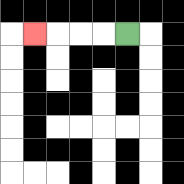{'start': '[5, 1]', 'end': '[1, 1]', 'path_directions': 'L,L,L,L', 'path_coordinates': '[[5, 1], [4, 1], [3, 1], [2, 1], [1, 1]]'}